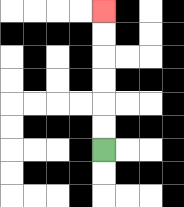{'start': '[4, 6]', 'end': '[4, 0]', 'path_directions': 'U,U,U,U,U,U', 'path_coordinates': '[[4, 6], [4, 5], [4, 4], [4, 3], [4, 2], [4, 1], [4, 0]]'}